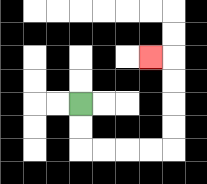{'start': '[3, 4]', 'end': '[6, 2]', 'path_directions': 'D,D,R,R,R,R,U,U,U,U,L', 'path_coordinates': '[[3, 4], [3, 5], [3, 6], [4, 6], [5, 6], [6, 6], [7, 6], [7, 5], [7, 4], [7, 3], [7, 2], [6, 2]]'}